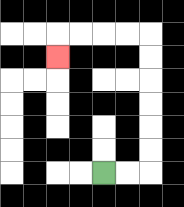{'start': '[4, 7]', 'end': '[2, 2]', 'path_directions': 'R,R,U,U,U,U,U,U,L,L,L,L,D', 'path_coordinates': '[[4, 7], [5, 7], [6, 7], [6, 6], [6, 5], [6, 4], [6, 3], [6, 2], [6, 1], [5, 1], [4, 1], [3, 1], [2, 1], [2, 2]]'}